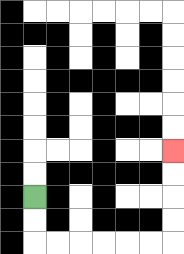{'start': '[1, 8]', 'end': '[7, 6]', 'path_directions': 'D,D,R,R,R,R,R,R,U,U,U,U', 'path_coordinates': '[[1, 8], [1, 9], [1, 10], [2, 10], [3, 10], [4, 10], [5, 10], [6, 10], [7, 10], [7, 9], [7, 8], [7, 7], [7, 6]]'}